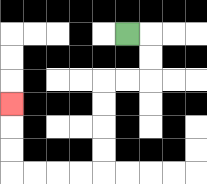{'start': '[5, 1]', 'end': '[0, 4]', 'path_directions': 'R,D,D,L,L,D,D,D,D,L,L,L,L,U,U,U', 'path_coordinates': '[[5, 1], [6, 1], [6, 2], [6, 3], [5, 3], [4, 3], [4, 4], [4, 5], [4, 6], [4, 7], [3, 7], [2, 7], [1, 7], [0, 7], [0, 6], [0, 5], [0, 4]]'}